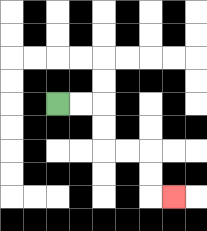{'start': '[2, 4]', 'end': '[7, 8]', 'path_directions': 'R,R,D,D,R,R,D,D,R', 'path_coordinates': '[[2, 4], [3, 4], [4, 4], [4, 5], [4, 6], [5, 6], [6, 6], [6, 7], [6, 8], [7, 8]]'}